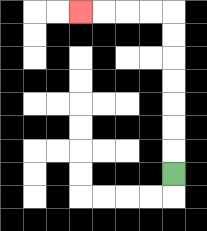{'start': '[7, 7]', 'end': '[3, 0]', 'path_directions': 'U,U,U,U,U,U,U,L,L,L,L', 'path_coordinates': '[[7, 7], [7, 6], [7, 5], [7, 4], [7, 3], [7, 2], [7, 1], [7, 0], [6, 0], [5, 0], [4, 0], [3, 0]]'}